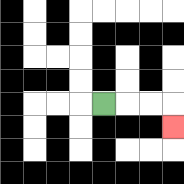{'start': '[4, 4]', 'end': '[7, 5]', 'path_directions': 'R,R,R,D', 'path_coordinates': '[[4, 4], [5, 4], [6, 4], [7, 4], [7, 5]]'}